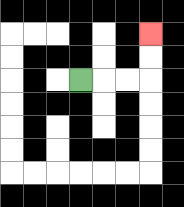{'start': '[3, 3]', 'end': '[6, 1]', 'path_directions': 'R,R,R,U,U', 'path_coordinates': '[[3, 3], [4, 3], [5, 3], [6, 3], [6, 2], [6, 1]]'}